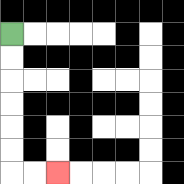{'start': '[0, 1]', 'end': '[2, 7]', 'path_directions': 'D,D,D,D,D,D,R,R', 'path_coordinates': '[[0, 1], [0, 2], [0, 3], [0, 4], [0, 5], [0, 6], [0, 7], [1, 7], [2, 7]]'}